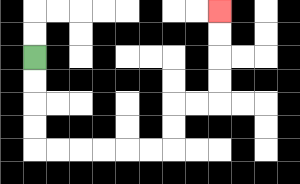{'start': '[1, 2]', 'end': '[9, 0]', 'path_directions': 'D,D,D,D,R,R,R,R,R,R,U,U,R,R,U,U,U,U', 'path_coordinates': '[[1, 2], [1, 3], [1, 4], [1, 5], [1, 6], [2, 6], [3, 6], [4, 6], [5, 6], [6, 6], [7, 6], [7, 5], [7, 4], [8, 4], [9, 4], [9, 3], [9, 2], [9, 1], [9, 0]]'}